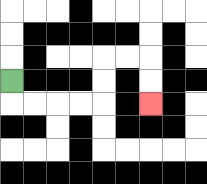{'start': '[0, 3]', 'end': '[6, 4]', 'path_directions': 'D,R,R,R,R,U,U,R,R,D,D', 'path_coordinates': '[[0, 3], [0, 4], [1, 4], [2, 4], [3, 4], [4, 4], [4, 3], [4, 2], [5, 2], [6, 2], [6, 3], [6, 4]]'}